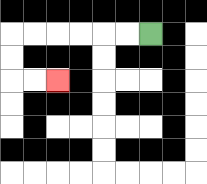{'start': '[6, 1]', 'end': '[2, 3]', 'path_directions': 'L,L,L,L,L,L,D,D,R,R', 'path_coordinates': '[[6, 1], [5, 1], [4, 1], [3, 1], [2, 1], [1, 1], [0, 1], [0, 2], [0, 3], [1, 3], [2, 3]]'}